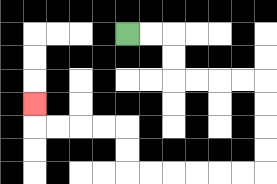{'start': '[5, 1]', 'end': '[1, 4]', 'path_directions': 'R,R,D,D,R,R,R,R,D,D,D,D,L,L,L,L,L,L,U,U,L,L,L,L,U', 'path_coordinates': '[[5, 1], [6, 1], [7, 1], [7, 2], [7, 3], [8, 3], [9, 3], [10, 3], [11, 3], [11, 4], [11, 5], [11, 6], [11, 7], [10, 7], [9, 7], [8, 7], [7, 7], [6, 7], [5, 7], [5, 6], [5, 5], [4, 5], [3, 5], [2, 5], [1, 5], [1, 4]]'}